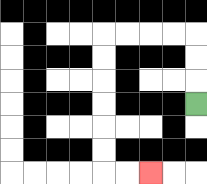{'start': '[8, 4]', 'end': '[6, 7]', 'path_directions': 'U,U,U,L,L,L,L,D,D,D,D,D,D,R,R', 'path_coordinates': '[[8, 4], [8, 3], [8, 2], [8, 1], [7, 1], [6, 1], [5, 1], [4, 1], [4, 2], [4, 3], [4, 4], [4, 5], [4, 6], [4, 7], [5, 7], [6, 7]]'}